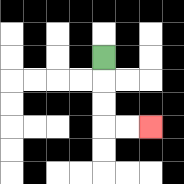{'start': '[4, 2]', 'end': '[6, 5]', 'path_directions': 'D,D,D,R,R', 'path_coordinates': '[[4, 2], [4, 3], [4, 4], [4, 5], [5, 5], [6, 5]]'}